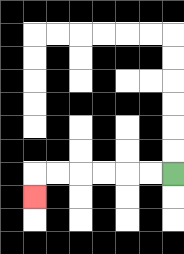{'start': '[7, 7]', 'end': '[1, 8]', 'path_directions': 'L,L,L,L,L,L,D', 'path_coordinates': '[[7, 7], [6, 7], [5, 7], [4, 7], [3, 7], [2, 7], [1, 7], [1, 8]]'}